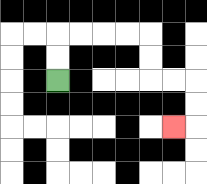{'start': '[2, 3]', 'end': '[7, 5]', 'path_directions': 'U,U,R,R,R,R,D,D,R,R,D,D,L', 'path_coordinates': '[[2, 3], [2, 2], [2, 1], [3, 1], [4, 1], [5, 1], [6, 1], [6, 2], [6, 3], [7, 3], [8, 3], [8, 4], [8, 5], [7, 5]]'}